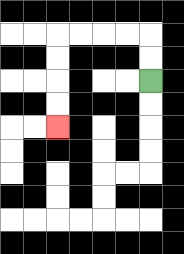{'start': '[6, 3]', 'end': '[2, 5]', 'path_directions': 'U,U,L,L,L,L,D,D,D,D', 'path_coordinates': '[[6, 3], [6, 2], [6, 1], [5, 1], [4, 1], [3, 1], [2, 1], [2, 2], [2, 3], [2, 4], [2, 5]]'}